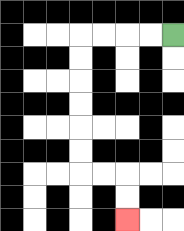{'start': '[7, 1]', 'end': '[5, 9]', 'path_directions': 'L,L,L,L,D,D,D,D,D,D,R,R,D,D', 'path_coordinates': '[[7, 1], [6, 1], [5, 1], [4, 1], [3, 1], [3, 2], [3, 3], [3, 4], [3, 5], [3, 6], [3, 7], [4, 7], [5, 7], [5, 8], [5, 9]]'}